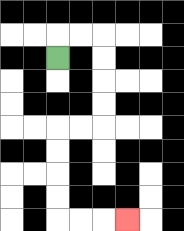{'start': '[2, 2]', 'end': '[5, 9]', 'path_directions': 'U,R,R,D,D,D,D,L,L,D,D,D,D,R,R,R', 'path_coordinates': '[[2, 2], [2, 1], [3, 1], [4, 1], [4, 2], [4, 3], [4, 4], [4, 5], [3, 5], [2, 5], [2, 6], [2, 7], [2, 8], [2, 9], [3, 9], [4, 9], [5, 9]]'}